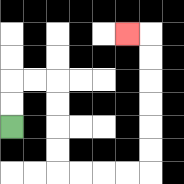{'start': '[0, 5]', 'end': '[5, 1]', 'path_directions': 'U,U,R,R,D,D,D,D,R,R,R,R,U,U,U,U,U,U,L', 'path_coordinates': '[[0, 5], [0, 4], [0, 3], [1, 3], [2, 3], [2, 4], [2, 5], [2, 6], [2, 7], [3, 7], [4, 7], [5, 7], [6, 7], [6, 6], [6, 5], [6, 4], [6, 3], [6, 2], [6, 1], [5, 1]]'}